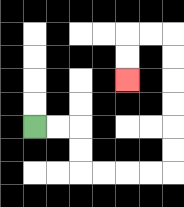{'start': '[1, 5]', 'end': '[5, 3]', 'path_directions': 'R,R,D,D,R,R,R,R,U,U,U,U,U,U,L,L,D,D', 'path_coordinates': '[[1, 5], [2, 5], [3, 5], [3, 6], [3, 7], [4, 7], [5, 7], [6, 7], [7, 7], [7, 6], [7, 5], [7, 4], [7, 3], [7, 2], [7, 1], [6, 1], [5, 1], [5, 2], [5, 3]]'}